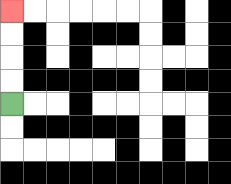{'start': '[0, 4]', 'end': '[0, 0]', 'path_directions': 'U,U,U,U', 'path_coordinates': '[[0, 4], [0, 3], [0, 2], [0, 1], [0, 0]]'}